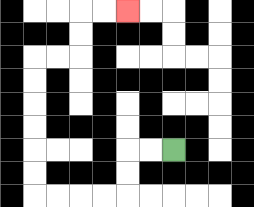{'start': '[7, 6]', 'end': '[5, 0]', 'path_directions': 'L,L,D,D,L,L,L,L,U,U,U,U,U,U,R,R,U,U,R,R', 'path_coordinates': '[[7, 6], [6, 6], [5, 6], [5, 7], [5, 8], [4, 8], [3, 8], [2, 8], [1, 8], [1, 7], [1, 6], [1, 5], [1, 4], [1, 3], [1, 2], [2, 2], [3, 2], [3, 1], [3, 0], [4, 0], [5, 0]]'}